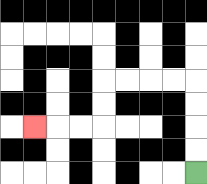{'start': '[8, 7]', 'end': '[1, 5]', 'path_directions': 'U,U,U,U,L,L,L,L,D,D,L,L,L', 'path_coordinates': '[[8, 7], [8, 6], [8, 5], [8, 4], [8, 3], [7, 3], [6, 3], [5, 3], [4, 3], [4, 4], [4, 5], [3, 5], [2, 5], [1, 5]]'}